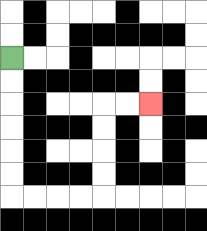{'start': '[0, 2]', 'end': '[6, 4]', 'path_directions': 'D,D,D,D,D,D,R,R,R,R,U,U,U,U,R,R', 'path_coordinates': '[[0, 2], [0, 3], [0, 4], [0, 5], [0, 6], [0, 7], [0, 8], [1, 8], [2, 8], [3, 8], [4, 8], [4, 7], [4, 6], [4, 5], [4, 4], [5, 4], [6, 4]]'}